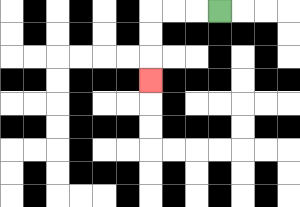{'start': '[9, 0]', 'end': '[6, 3]', 'path_directions': 'L,L,L,D,D,D', 'path_coordinates': '[[9, 0], [8, 0], [7, 0], [6, 0], [6, 1], [6, 2], [6, 3]]'}